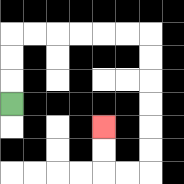{'start': '[0, 4]', 'end': '[4, 5]', 'path_directions': 'U,U,U,R,R,R,R,R,R,D,D,D,D,D,D,L,L,U,U', 'path_coordinates': '[[0, 4], [0, 3], [0, 2], [0, 1], [1, 1], [2, 1], [3, 1], [4, 1], [5, 1], [6, 1], [6, 2], [6, 3], [6, 4], [6, 5], [6, 6], [6, 7], [5, 7], [4, 7], [4, 6], [4, 5]]'}